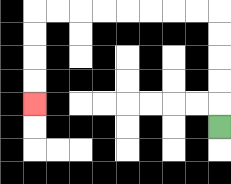{'start': '[9, 5]', 'end': '[1, 4]', 'path_directions': 'U,U,U,U,U,L,L,L,L,L,L,L,L,D,D,D,D', 'path_coordinates': '[[9, 5], [9, 4], [9, 3], [9, 2], [9, 1], [9, 0], [8, 0], [7, 0], [6, 0], [5, 0], [4, 0], [3, 0], [2, 0], [1, 0], [1, 1], [1, 2], [1, 3], [1, 4]]'}